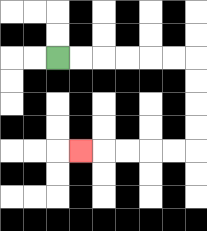{'start': '[2, 2]', 'end': '[3, 6]', 'path_directions': 'R,R,R,R,R,R,D,D,D,D,L,L,L,L,L', 'path_coordinates': '[[2, 2], [3, 2], [4, 2], [5, 2], [6, 2], [7, 2], [8, 2], [8, 3], [8, 4], [8, 5], [8, 6], [7, 6], [6, 6], [5, 6], [4, 6], [3, 6]]'}